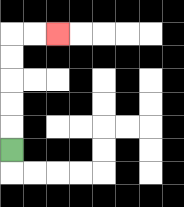{'start': '[0, 6]', 'end': '[2, 1]', 'path_directions': 'U,U,U,U,U,R,R', 'path_coordinates': '[[0, 6], [0, 5], [0, 4], [0, 3], [0, 2], [0, 1], [1, 1], [2, 1]]'}